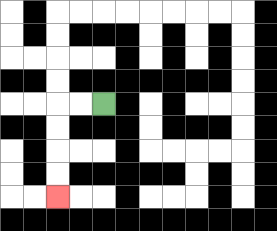{'start': '[4, 4]', 'end': '[2, 8]', 'path_directions': 'L,L,D,D,D,D', 'path_coordinates': '[[4, 4], [3, 4], [2, 4], [2, 5], [2, 6], [2, 7], [2, 8]]'}